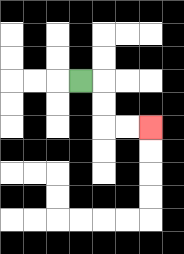{'start': '[3, 3]', 'end': '[6, 5]', 'path_directions': 'R,D,D,R,R', 'path_coordinates': '[[3, 3], [4, 3], [4, 4], [4, 5], [5, 5], [6, 5]]'}